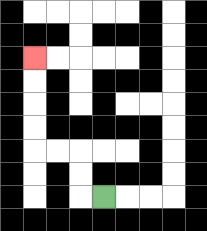{'start': '[4, 8]', 'end': '[1, 2]', 'path_directions': 'L,U,U,L,L,U,U,U,U', 'path_coordinates': '[[4, 8], [3, 8], [3, 7], [3, 6], [2, 6], [1, 6], [1, 5], [1, 4], [1, 3], [1, 2]]'}